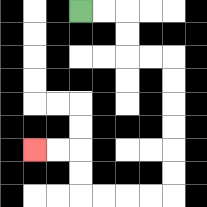{'start': '[3, 0]', 'end': '[1, 6]', 'path_directions': 'R,R,D,D,R,R,D,D,D,D,D,D,L,L,L,L,U,U,L,L', 'path_coordinates': '[[3, 0], [4, 0], [5, 0], [5, 1], [5, 2], [6, 2], [7, 2], [7, 3], [7, 4], [7, 5], [7, 6], [7, 7], [7, 8], [6, 8], [5, 8], [4, 8], [3, 8], [3, 7], [3, 6], [2, 6], [1, 6]]'}